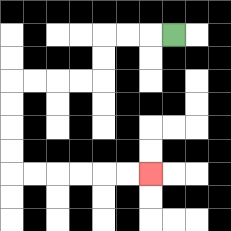{'start': '[7, 1]', 'end': '[6, 7]', 'path_directions': 'L,L,L,D,D,L,L,L,L,D,D,D,D,R,R,R,R,R,R', 'path_coordinates': '[[7, 1], [6, 1], [5, 1], [4, 1], [4, 2], [4, 3], [3, 3], [2, 3], [1, 3], [0, 3], [0, 4], [0, 5], [0, 6], [0, 7], [1, 7], [2, 7], [3, 7], [4, 7], [5, 7], [6, 7]]'}